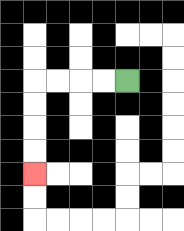{'start': '[5, 3]', 'end': '[1, 7]', 'path_directions': 'L,L,L,L,D,D,D,D', 'path_coordinates': '[[5, 3], [4, 3], [3, 3], [2, 3], [1, 3], [1, 4], [1, 5], [1, 6], [1, 7]]'}